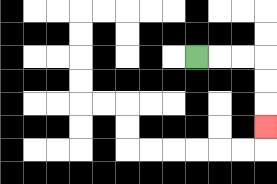{'start': '[8, 2]', 'end': '[11, 5]', 'path_directions': 'R,R,R,D,D,D', 'path_coordinates': '[[8, 2], [9, 2], [10, 2], [11, 2], [11, 3], [11, 4], [11, 5]]'}